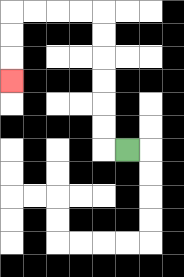{'start': '[5, 6]', 'end': '[0, 3]', 'path_directions': 'L,U,U,U,U,U,U,L,L,L,L,D,D,D', 'path_coordinates': '[[5, 6], [4, 6], [4, 5], [4, 4], [4, 3], [4, 2], [4, 1], [4, 0], [3, 0], [2, 0], [1, 0], [0, 0], [0, 1], [0, 2], [0, 3]]'}